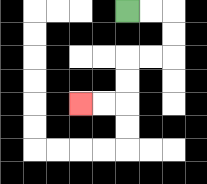{'start': '[5, 0]', 'end': '[3, 4]', 'path_directions': 'R,R,D,D,L,L,D,D,L,L', 'path_coordinates': '[[5, 0], [6, 0], [7, 0], [7, 1], [7, 2], [6, 2], [5, 2], [5, 3], [5, 4], [4, 4], [3, 4]]'}